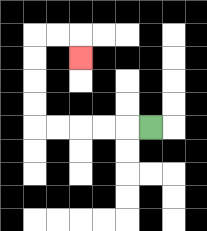{'start': '[6, 5]', 'end': '[3, 2]', 'path_directions': 'L,L,L,L,L,U,U,U,U,R,R,D', 'path_coordinates': '[[6, 5], [5, 5], [4, 5], [3, 5], [2, 5], [1, 5], [1, 4], [1, 3], [1, 2], [1, 1], [2, 1], [3, 1], [3, 2]]'}